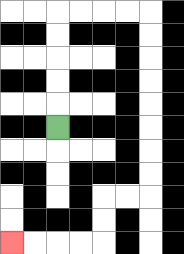{'start': '[2, 5]', 'end': '[0, 10]', 'path_directions': 'U,U,U,U,U,R,R,R,R,D,D,D,D,D,D,D,D,L,L,D,D,L,L,L,L', 'path_coordinates': '[[2, 5], [2, 4], [2, 3], [2, 2], [2, 1], [2, 0], [3, 0], [4, 0], [5, 0], [6, 0], [6, 1], [6, 2], [6, 3], [6, 4], [6, 5], [6, 6], [6, 7], [6, 8], [5, 8], [4, 8], [4, 9], [4, 10], [3, 10], [2, 10], [1, 10], [0, 10]]'}